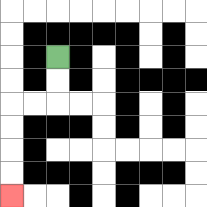{'start': '[2, 2]', 'end': '[0, 8]', 'path_directions': 'D,D,L,L,D,D,D,D', 'path_coordinates': '[[2, 2], [2, 3], [2, 4], [1, 4], [0, 4], [0, 5], [0, 6], [0, 7], [0, 8]]'}